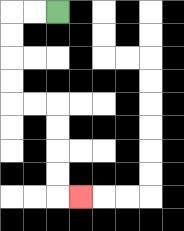{'start': '[2, 0]', 'end': '[3, 8]', 'path_directions': 'L,L,D,D,D,D,R,R,D,D,D,D,R', 'path_coordinates': '[[2, 0], [1, 0], [0, 0], [0, 1], [0, 2], [0, 3], [0, 4], [1, 4], [2, 4], [2, 5], [2, 6], [2, 7], [2, 8], [3, 8]]'}